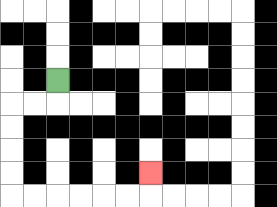{'start': '[2, 3]', 'end': '[6, 7]', 'path_directions': 'D,L,L,D,D,D,D,R,R,R,R,R,R,U', 'path_coordinates': '[[2, 3], [2, 4], [1, 4], [0, 4], [0, 5], [0, 6], [0, 7], [0, 8], [1, 8], [2, 8], [3, 8], [4, 8], [5, 8], [6, 8], [6, 7]]'}